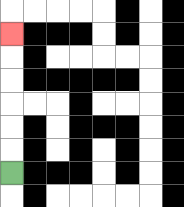{'start': '[0, 7]', 'end': '[0, 1]', 'path_directions': 'U,U,U,U,U,U', 'path_coordinates': '[[0, 7], [0, 6], [0, 5], [0, 4], [0, 3], [0, 2], [0, 1]]'}